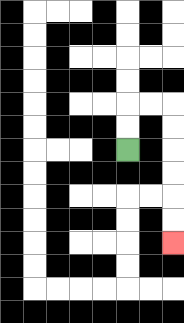{'start': '[5, 6]', 'end': '[7, 10]', 'path_directions': 'U,U,R,R,D,D,D,D,D,D', 'path_coordinates': '[[5, 6], [5, 5], [5, 4], [6, 4], [7, 4], [7, 5], [7, 6], [7, 7], [7, 8], [7, 9], [7, 10]]'}